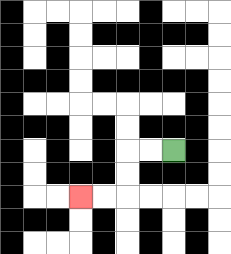{'start': '[7, 6]', 'end': '[3, 8]', 'path_directions': 'L,L,D,D,L,L', 'path_coordinates': '[[7, 6], [6, 6], [5, 6], [5, 7], [5, 8], [4, 8], [3, 8]]'}